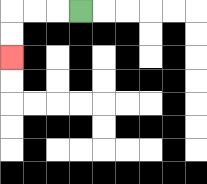{'start': '[3, 0]', 'end': '[0, 2]', 'path_directions': 'L,L,L,D,D', 'path_coordinates': '[[3, 0], [2, 0], [1, 0], [0, 0], [0, 1], [0, 2]]'}